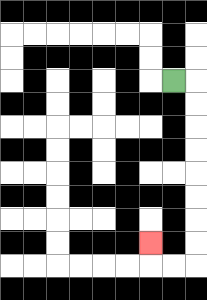{'start': '[7, 3]', 'end': '[6, 10]', 'path_directions': 'R,D,D,D,D,D,D,D,D,L,L,U', 'path_coordinates': '[[7, 3], [8, 3], [8, 4], [8, 5], [8, 6], [8, 7], [8, 8], [8, 9], [8, 10], [8, 11], [7, 11], [6, 11], [6, 10]]'}